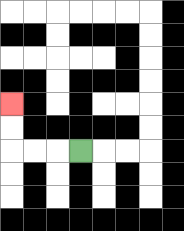{'start': '[3, 6]', 'end': '[0, 4]', 'path_directions': 'L,L,L,U,U', 'path_coordinates': '[[3, 6], [2, 6], [1, 6], [0, 6], [0, 5], [0, 4]]'}